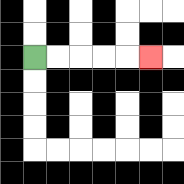{'start': '[1, 2]', 'end': '[6, 2]', 'path_directions': 'R,R,R,R,R', 'path_coordinates': '[[1, 2], [2, 2], [3, 2], [4, 2], [5, 2], [6, 2]]'}